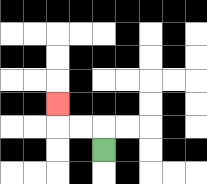{'start': '[4, 6]', 'end': '[2, 4]', 'path_directions': 'U,L,L,U', 'path_coordinates': '[[4, 6], [4, 5], [3, 5], [2, 5], [2, 4]]'}